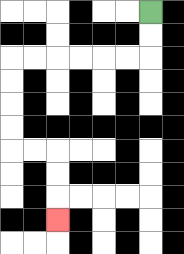{'start': '[6, 0]', 'end': '[2, 9]', 'path_directions': 'D,D,L,L,L,L,L,L,D,D,D,D,R,R,D,D,D', 'path_coordinates': '[[6, 0], [6, 1], [6, 2], [5, 2], [4, 2], [3, 2], [2, 2], [1, 2], [0, 2], [0, 3], [0, 4], [0, 5], [0, 6], [1, 6], [2, 6], [2, 7], [2, 8], [2, 9]]'}